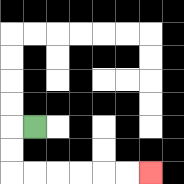{'start': '[1, 5]', 'end': '[6, 7]', 'path_directions': 'L,D,D,R,R,R,R,R,R', 'path_coordinates': '[[1, 5], [0, 5], [0, 6], [0, 7], [1, 7], [2, 7], [3, 7], [4, 7], [5, 7], [6, 7]]'}